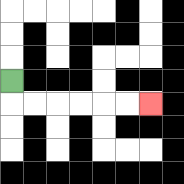{'start': '[0, 3]', 'end': '[6, 4]', 'path_directions': 'D,R,R,R,R,R,R', 'path_coordinates': '[[0, 3], [0, 4], [1, 4], [2, 4], [3, 4], [4, 4], [5, 4], [6, 4]]'}